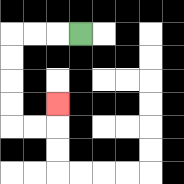{'start': '[3, 1]', 'end': '[2, 4]', 'path_directions': 'L,L,L,D,D,D,D,R,R,U', 'path_coordinates': '[[3, 1], [2, 1], [1, 1], [0, 1], [0, 2], [0, 3], [0, 4], [0, 5], [1, 5], [2, 5], [2, 4]]'}